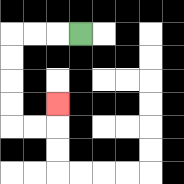{'start': '[3, 1]', 'end': '[2, 4]', 'path_directions': 'L,L,L,D,D,D,D,R,R,U', 'path_coordinates': '[[3, 1], [2, 1], [1, 1], [0, 1], [0, 2], [0, 3], [0, 4], [0, 5], [1, 5], [2, 5], [2, 4]]'}